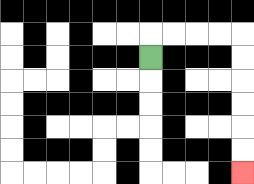{'start': '[6, 2]', 'end': '[10, 7]', 'path_directions': 'U,R,R,R,R,D,D,D,D,D,D', 'path_coordinates': '[[6, 2], [6, 1], [7, 1], [8, 1], [9, 1], [10, 1], [10, 2], [10, 3], [10, 4], [10, 5], [10, 6], [10, 7]]'}